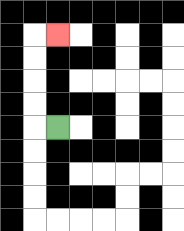{'start': '[2, 5]', 'end': '[2, 1]', 'path_directions': 'L,U,U,U,U,R', 'path_coordinates': '[[2, 5], [1, 5], [1, 4], [1, 3], [1, 2], [1, 1], [2, 1]]'}